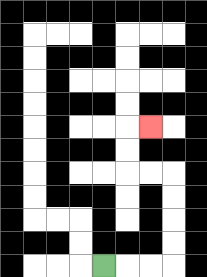{'start': '[4, 11]', 'end': '[6, 5]', 'path_directions': 'R,R,R,U,U,U,U,L,L,U,U,R', 'path_coordinates': '[[4, 11], [5, 11], [6, 11], [7, 11], [7, 10], [7, 9], [7, 8], [7, 7], [6, 7], [5, 7], [5, 6], [5, 5], [6, 5]]'}